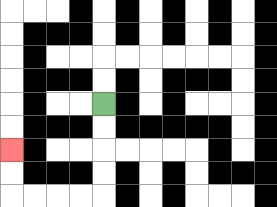{'start': '[4, 4]', 'end': '[0, 6]', 'path_directions': 'D,D,D,D,L,L,L,L,U,U', 'path_coordinates': '[[4, 4], [4, 5], [4, 6], [4, 7], [4, 8], [3, 8], [2, 8], [1, 8], [0, 8], [0, 7], [0, 6]]'}